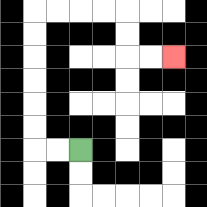{'start': '[3, 6]', 'end': '[7, 2]', 'path_directions': 'L,L,U,U,U,U,U,U,R,R,R,R,D,D,R,R', 'path_coordinates': '[[3, 6], [2, 6], [1, 6], [1, 5], [1, 4], [1, 3], [1, 2], [1, 1], [1, 0], [2, 0], [3, 0], [4, 0], [5, 0], [5, 1], [5, 2], [6, 2], [7, 2]]'}